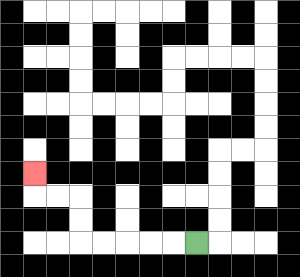{'start': '[8, 10]', 'end': '[1, 7]', 'path_directions': 'L,L,L,L,L,U,U,L,L,U', 'path_coordinates': '[[8, 10], [7, 10], [6, 10], [5, 10], [4, 10], [3, 10], [3, 9], [3, 8], [2, 8], [1, 8], [1, 7]]'}